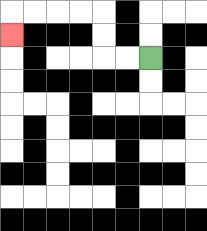{'start': '[6, 2]', 'end': '[0, 1]', 'path_directions': 'L,L,U,U,L,L,L,L,D', 'path_coordinates': '[[6, 2], [5, 2], [4, 2], [4, 1], [4, 0], [3, 0], [2, 0], [1, 0], [0, 0], [0, 1]]'}